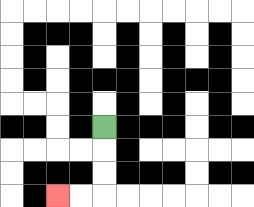{'start': '[4, 5]', 'end': '[2, 8]', 'path_directions': 'D,D,D,L,L', 'path_coordinates': '[[4, 5], [4, 6], [4, 7], [4, 8], [3, 8], [2, 8]]'}